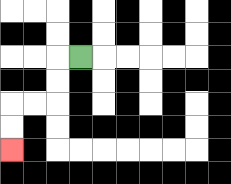{'start': '[3, 2]', 'end': '[0, 6]', 'path_directions': 'L,D,D,L,L,D,D', 'path_coordinates': '[[3, 2], [2, 2], [2, 3], [2, 4], [1, 4], [0, 4], [0, 5], [0, 6]]'}